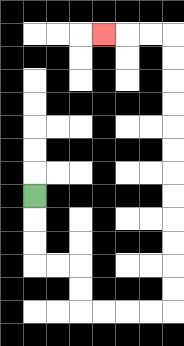{'start': '[1, 8]', 'end': '[4, 1]', 'path_directions': 'D,D,D,R,R,D,D,R,R,R,R,U,U,U,U,U,U,U,U,U,U,U,U,L,L,L', 'path_coordinates': '[[1, 8], [1, 9], [1, 10], [1, 11], [2, 11], [3, 11], [3, 12], [3, 13], [4, 13], [5, 13], [6, 13], [7, 13], [7, 12], [7, 11], [7, 10], [7, 9], [7, 8], [7, 7], [7, 6], [7, 5], [7, 4], [7, 3], [7, 2], [7, 1], [6, 1], [5, 1], [4, 1]]'}